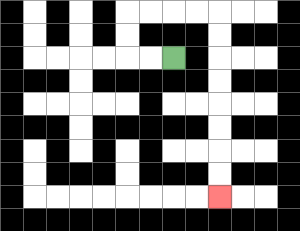{'start': '[7, 2]', 'end': '[9, 8]', 'path_directions': 'L,L,U,U,R,R,R,R,D,D,D,D,D,D,D,D', 'path_coordinates': '[[7, 2], [6, 2], [5, 2], [5, 1], [5, 0], [6, 0], [7, 0], [8, 0], [9, 0], [9, 1], [9, 2], [9, 3], [9, 4], [9, 5], [9, 6], [9, 7], [9, 8]]'}